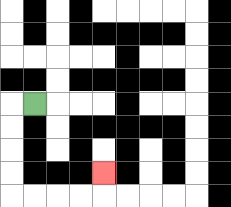{'start': '[1, 4]', 'end': '[4, 7]', 'path_directions': 'L,D,D,D,D,R,R,R,R,U', 'path_coordinates': '[[1, 4], [0, 4], [0, 5], [0, 6], [0, 7], [0, 8], [1, 8], [2, 8], [3, 8], [4, 8], [4, 7]]'}